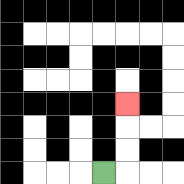{'start': '[4, 7]', 'end': '[5, 4]', 'path_directions': 'R,U,U,U', 'path_coordinates': '[[4, 7], [5, 7], [5, 6], [5, 5], [5, 4]]'}